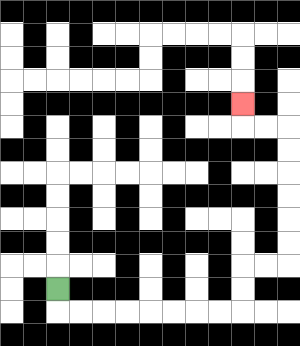{'start': '[2, 12]', 'end': '[10, 4]', 'path_directions': 'D,R,R,R,R,R,R,R,R,U,U,R,R,U,U,U,U,U,U,L,L,U', 'path_coordinates': '[[2, 12], [2, 13], [3, 13], [4, 13], [5, 13], [6, 13], [7, 13], [8, 13], [9, 13], [10, 13], [10, 12], [10, 11], [11, 11], [12, 11], [12, 10], [12, 9], [12, 8], [12, 7], [12, 6], [12, 5], [11, 5], [10, 5], [10, 4]]'}